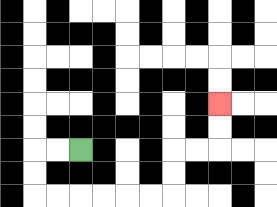{'start': '[3, 6]', 'end': '[9, 4]', 'path_directions': 'L,L,D,D,R,R,R,R,R,R,U,U,R,R,U,U', 'path_coordinates': '[[3, 6], [2, 6], [1, 6], [1, 7], [1, 8], [2, 8], [3, 8], [4, 8], [5, 8], [6, 8], [7, 8], [7, 7], [7, 6], [8, 6], [9, 6], [9, 5], [9, 4]]'}